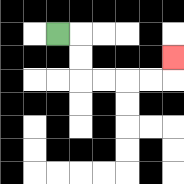{'start': '[2, 1]', 'end': '[7, 2]', 'path_directions': 'R,D,D,R,R,R,R,U', 'path_coordinates': '[[2, 1], [3, 1], [3, 2], [3, 3], [4, 3], [5, 3], [6, 3], [7, 3], [7, 2]]'}